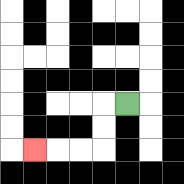{'start': '[5, 4]', 'end': '[1, 6]', 'path_directions': 'L,D,D,L,L,L', 'path_coordinates': '[[5, 4], [4, 4], [4, 5], [4, 6], [3, 6], [2, 6], [1, 6]]'}